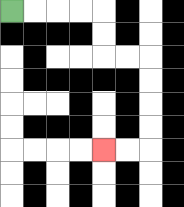{'start': '[0, 0]', 'end': '[4, 6]', 'path_directions': 'R,R,R,R,D,D,R,R,D,D,D,D,L,L', 'path_coordinates': '[[0, 0], [1, 0], [2, 0], [3, 0], [4, 0], [4, 1], [4, 2], [5, 2], [6, 2], [6, 3], [6, 4], [6, 5], [6, 6], [5, 6], [4, 6]]'}